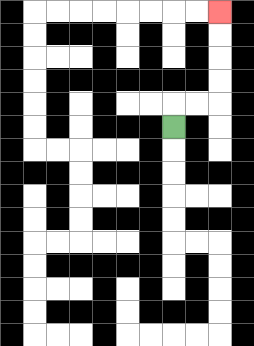{'start': '[7, 5]', 'end': '[9, 0]', 'path_directions': 'U,R,R,U,U,U,U', 'path_coordinates': '[[7, 5], [7, 4], [8, 4], [9, 4], [9, 3], [9, 2], [9, 1], [9, 0]]'}